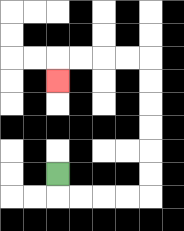{'start': '[2, 7]', 'end': '[2, 3]', 'path_directions': 'D,R,R,R,R,U,U,U,U,U,U,L,L,L,L,D', 'path_coordinates': '[[2, 7], [2, 8], [3, 8], [4, 8], [5, 8], [6, 8], [6, 7], [6, 6], [6, 5], [6, 4], [6, 3], [6, 2], [5, 2], [4, 2], [3, 2], [2, 2], [2, 3]]'}